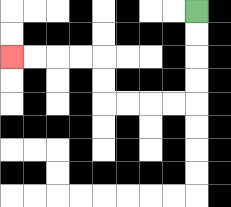{'start': '[8, 0]', 'end': '[0, 2]', 'path_directions': 'D,D,D,D,L,L,L,L,U,U,L,L,L,L', 'path_coordinates': '[[8, 0], [8, 1], [8, 2], [8, 3], [8, 4], [7, 4], [6, 4], [5, 4], [4, 4], [4, 3], [4, 2], [3, 2], [2, 2], [1, 2], [0, 2]]'}